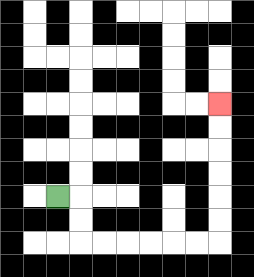{'start': '[2, 8]', 'end': '[9, 4]', 'path_directions': 'R,D,D,R,R,R,R,R,R,U,U,U,U,U,U', 'path_coordinates': '[[2, 8], [3, 8], [3, 9], [3, 10], [4, 10], [5, 10], [6, 10], [7, 10], [8, 10], [9, 10], [9, 9], [9, 8], [9, 7], [9, 6], [9, 5], [9, 4]]'}